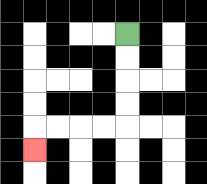{'start': '[5, 1]', 'end': '[1, 6]', 'path_directions': 'D,D,D,D,L,L,L,L,D', 'path_coordinates': '[[5, 1], [5, 2], [5, 3], [5, 4], [5, 5], [4, 5], [3, 5], [2, 5], [1, 5], [1, 6]]'}